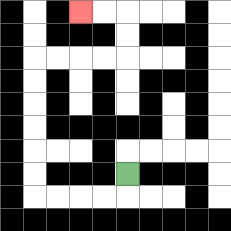{'start': '[5, 7]', 'end': '[3, 0]', 'path_directions': 'D,L,L,L,L,U,U,U,U,U,U,R,R,R,R,U,U,L,L', 'path_coordinates': '[[5, 7], [5, 8], [4, 8], [3, 8], [2, 8], [1, 8], [1, 7], [1, 6], [1, 5], [1, 4], [1, 3], [1, 2], [2, 2], [3, 2], [4, 2], [5, 2], [5, 1], [5, 0], [4, 0], [3, 0]]'}